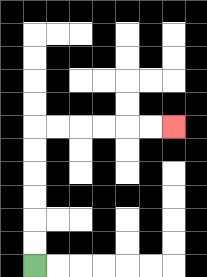{'start': '[1, 11]', 'end': '[7, 5]', 'path_directions': 'U,U,U,U,U,U,R,R,R,R,R,R', 'path_coordinates': '[[1, 11], [1, 10], [1, 9], [1, 8], [1, 7], [1, 6], [1, 5], [2, 5], [3, 5], [4, 5], [5, 5], [6, 5], [7, 5]]'}